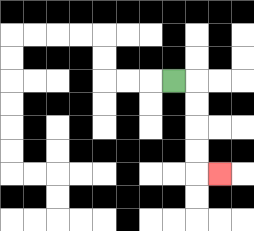{'start': '[7, 3]', 'end': '[9, 7]', 'path_directions': 'R,D,D,D,D,R', 'path_coordinates': '[[7, 3], [8, 3], [8, 4], [8, 5], [8, 6], [8, 7], [9, 7]]'}